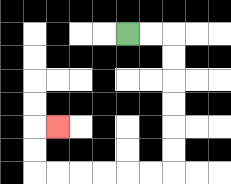{'start': '[5, 1]', 'end': '[2, 5]', 'path_directions': 'R,R,D,D,D,D,D,D,L,L,L,L,L,L,U,U,R', 'path_coordinates': '[[5, 1], [6, 1], [7, 1], [7, 2], [7, 3], [7, 4], [7, 5], [7, 6], [7, 7], [6, 7], [5, 7], [4, 7], [3, 7], [2, 7], [1, 7], [1, 6], [1, 5], [2, 5]]'}